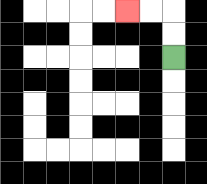{'start': '[7, 2]', 'end': '[5, 0]', 'path_directions': 'U,U,L,L', 'path_coordinates': '[[7, 2], [7, 1], [7, 0], [6, 0], [5, 0]]'}